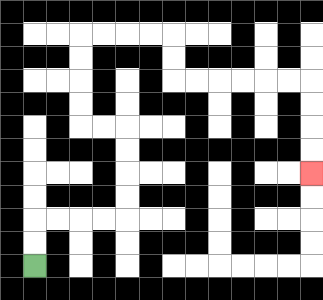{'start': '[1, 11]', 'end': '[13, 7]', 'path_directions': 'U,U,R,R,R,R,U,U,U,U,L,L,U,U,U,U,R,R,R,R,D,D,R,R,R,R,R,R,D,D,D,D', 'path_coordinates': '[[1, 11], [1, 10], [1, 9], [2, 9], [3, 9], [4, 9], [5, 9], [5, 8], [5, 7], [5, 6], [5, 5], [4, 5], [3, 5], [3, 4], [3, 3], [3, 2], [3, 1], [4, 1], [5, 1], [6, 1], [7, 1], [7, 2], [7, 3], [8, 3], [9, 3], [10, 3], [11, 3], [12, 3], [13, 3], [13, 4], [13, 5], [13, 6], [13, 7]]'}